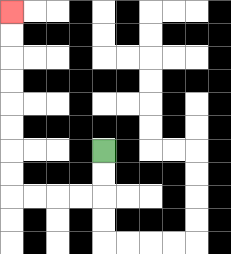{'start': '[4, 6]', 'end': '[0, 0]', 'path_directions': 'D,D,L,L,L,L,U,U,U,U,U,U,U,U', 'path_coordinates': '[[4, 6], [4, 7], [4, 8], [3, 8], [2, 8], [1, 8], [0, 8], [0, 7], [0, 6], [0, 5], [0, 4], [0, 3], [0, 2], [0, 1], [0, 0]]'}